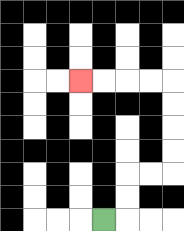{'start': '[4, 9]', 'end': '[3, 3]', 'path_directions': 'R,U,U,R,R,U,U,U,U,L,L,L,L', 'path_coordinates': '[[4, 9], [5, 9], [5, 8], [5, 7], [6, 7], [7, 7], [7, 6], [7, 5], [7, 4], [7, 3], [6, 3], [5, 3], [4, 3], [3, 3]]'}